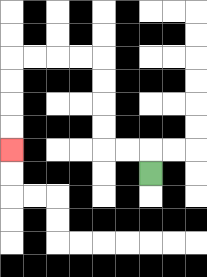{'start': '[6, 7]', 'end': '[0, 6]', 'path_directions': 'U,L,L,U,U,U,U,L,L,L,L,D,D,D,D', 'path_coordinates': '[[6, 7], [6, 6], [5, 6], [4, 6], [4, 5], [4, 4], [4, 3], [4, 2], [3, 2], [2, 2], [1, 2], [0, 2], [0, 3], [0, 4], [0, 5], [0, 6]]'}